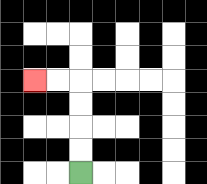{'start': '[3, 7]', 'end': '[1, 3]', 'path_directions': 'U,U,U,U,L,L', 'path_coordinates': '[[3, 7], [3, 6], [3, 5], [3, 4], [3, 3], [2, 3], [1, 3]]'}